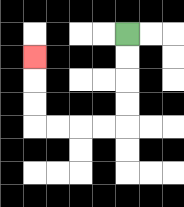{'start': '[5, 1]', 'end': '[1, 2]', 'path_directions': 'D,D,D,D,L,L,L,L,U,U,U', 'path_coordinates': '[[5, 1], [5, 2], [5, 3], [5, 4], [5, 5], [4, 5], [3, 5], [2, 5], [1, 5], [1, 4], [1, 3], [1, 2]]'}